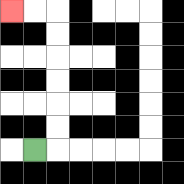{'start': '[1, 6]', 'end': '[0, 0]', 'path_directions': 'R,U,U,U,U,U,U,L,L', 'path_coordinates': '[[1, 6], [2, 6], [2, 5], [2, 4], [2, 3], [2, 2], [2, 1], [2, 0], [1, 0], [0, 0]]'}